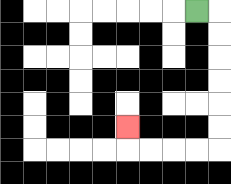{'start': '[8, 0]', 'end': '[5, 5]', 'path_directions': 'R,D,D,D,D,D,D,L,L,L,L,U', 'path_coordinates': '[[8, 0], [9, 0], [9, 1], [9, 2], [9, 3], [9, 4], [9, 5], [9, 6], [8, 6], [7, 6], [6, 6], [5, 6], [5, 5]]'}